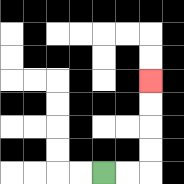{'start': '[4, 7]', 'end': '[6, 3]', 'path_directions': 'R,R,U,U,U,U', 'path_coordinates': '[[4, 7], [5, 7], [6, 7], [6, 6], [6, 5], [6, 4], [6, 3]]'}